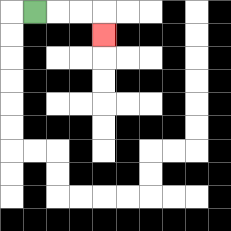{'start': '[1, 0]', 'end': '[4, 1]', 'path_directions': 'R,R,R,D', 'path_coordinates': '[[1, 0], [2, 0], [3, 0], [4, 0], [4, 1]]'}